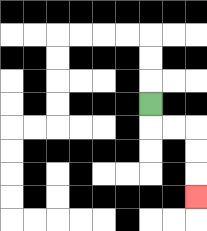{'start': '[6, 4]', 'end': '[8, 8]', 'path_directions': 'D,R,R,D,D,D', 'path_coordinates': '[[6, 4], [6, 5], [7, 5], [8, 5], [8, 6], [8, 7], [8, 8]]'}